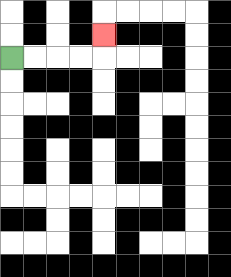{'start': '[0, 2]', 'end': '[4, 1]', 'path_directions': 'R,R,R,R,U', 'path_coordinates': '[[0, 2], [1, 2], [2, 2], [3, 2], [4, 2], [4, 1]]'}